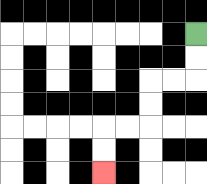{'start': '[8, 1]', 'end': '[4, 7]', 'path_directions': 'D,D,L,L,D,D,L,L,D,D', 'path_coordinates': '[[8, 1], [8, 2], [8, 3], [7, 3], [6, 3], [6, 4], [6, 5], [5, 5], [4, 5], [4, 6], [4, 7]]'}